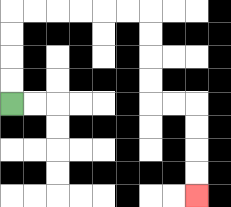{'start': '[0, 4]', 'end': '[8, 8]', 'path_directions': 'U,U,U,U,R,R,R,R,R,R,D,D,D,D,R,R,D,D,D,D', 'path_coordinates': '[[0, 4], [0, 3], [0, 2], [0, 1], [0, 0], [1, 0], [2, 0], [3, 0], [4, 0], [5, 0], [6, 0], [6, 1], [6, 2], [6, 3], [6, 4], [7, 4], [8, 4], [8, 5], [8, 6], [8, 7], [8, 8]]'}